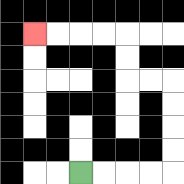{'start': '[3, 7]', 'end': '[1, 1]', 'path_directions': 'R,R,R,R,U,U,U,U,L,L,U,U,L,L,L,L', 'path_coordinates': '[[3, 7], [4, 7], [5, 7], [6, 7], [7, 7], [7, 6], [7, 5], [7, 4], [7, 3], [6, 3], [5, 3], [5, 2], [5, 1], [4, 1], [3, 1], [2, 1], [1, 1]]'}